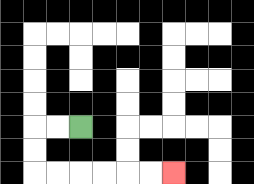{'start': '[3, 5]', 'end': '[7, 7]', 'path_directions': 'L,L,D,D,R,R,R,R,R,R', 'path_coordinates': '[[3, 5], [2, 5], [1, 5], [1, 6], [1, 7], [2, 7], [3, 7], [4, 7], [5, 7], [6, 7], [7, 7]]'}